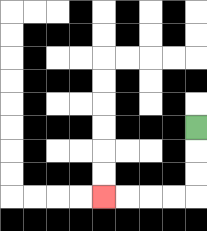{'start': '[8, 5]', 'end': '[4, 8]', 'path_directions': 'D,D,D,L,L,L,L', 'path_coordinates': '[[8, 5], [8, 6], [8, 7], [8, 8], [7, 8], [6, 8], [5, 8], [4, 8]]'}